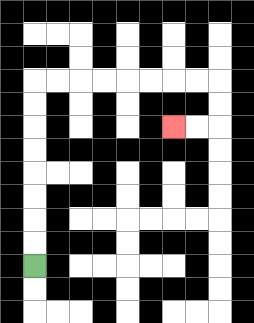{'start': '[1, 11]', 'end': '[7, 5]', 'path_directions': 'U,U,U,U,U,U,U,U,R,R,R,R,R,R,R,R,D,D,L,L', 'path_coordinates': '[[1, 11], [1, 10], [1, 9], [1, 8], [1, 7], [1, 6], [1, 5], [1, 4], [1, 3], [2, 3], [3, 3], [4, 3], [5, 3], [6, 3], [7, 3], [8, 3], [9, 3], [9, 4], [9, 5], [8, 5], [7, 5]]'}